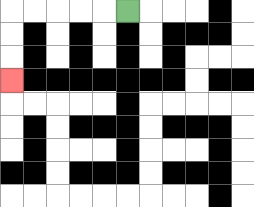{'start': '[5, 0]', 'end': '[0, 3]', 'path_directions': 'L,L,L,L,L,D,D,D', 'path_coordinates': '[[5, 0], [4, 0], [3, 0], [2, 0], [1, 0], [0, 0], [0, 1], [0, 2], [0, 3]]'}